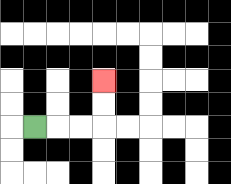{'start': '[1, 5]', 'end': '[4, 3]', 'path_directions': 'R,R,R,U,U', 'path_coordinates': '[[1, 5], [2, 5], [3, 5], [4, 5], [4, 4], [4, 3]]'}